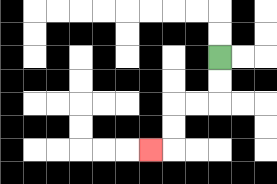{'start': '[9, 2]', 'end': '[6, 6]', 'path_directions': 'D,D,L,L,D,D,L', 'path_coordinates': '[[9, 2], [9, 3], [9, 4], [8, 4], [7, 4], [7, 5], [7, 6], [6, 6]]'}